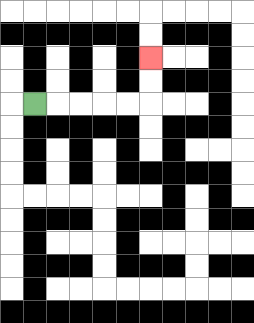{'start': '[1, 4]', 'end': '[6, 2]', 'path_directions': 'R,R,R,R,R,U,U', 'path_coordinates': '[[1, 4], [2, 4], [3, 4], [4, 4], [5, 4], [6, 4], [6, 3], [6, 2]]'}